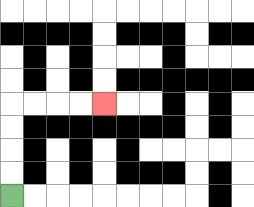{'start': '[0, 8]', 'end': '[4, 4]', 'path_directions': 'U,U,U,U,R,R,R,R', 'path_coordinates': '[[0, 8], [0, 7], [0, 6], [0, 5], [0, 4], [1, 4], [2, 4], [3, 4], [4, 4]]'}